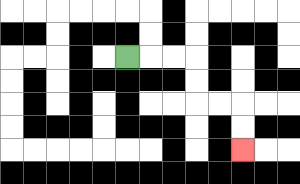{'start': '[5, 2]', 'end': '[10, 6]', 'path_directions': 'R,R,R,D,D,R,R,D,D', 'path_coordinates': '[[5, 2], [6, 2], [7, 2], [8, 2], [8, 3], [8, 4], [9, 4], [10, 4], [10, 5], [10, 6]]'}